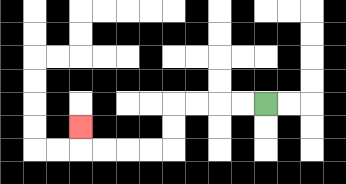{'start': '[11, 4]', 'end': '[3, 5]', 'path_directions': 'L,L,L,L,D,D,L,L,L,L,U', 'path_coordinates': '[[11, 4], [10, 4], [9, 4], [8, 4], [7, 4], [7, 5], [7, 6], [6, 6], [5, 6], [4, 6], [3, 6], [3, 5]]'}